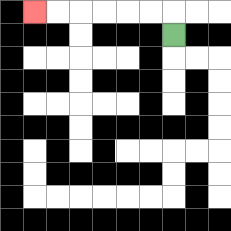{'start': '[7, 1]', 'end': '[1, 0]', 'path_directions': 'U,L,L,L,L,L,L', 'path_coordinates': '[[7, 1], [7, 0], [6, 0], [5, 0], [4, 0], [3, 0], [2, 0], [1, 0]]'}